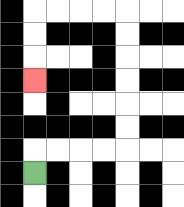{'start': '[1, 7]', 'end': '[1, 3]', 'path_directions': 'U,R,R,R,R,U,U,U,U,U,U,L,L,L,L,D,D,D', 'path_coordinates': '[[1, 7], [1, 6], [2, 6], [3, 6], [4, 6], [5, 6], [5, 5], [5, 4], [5, 3], [5, 2], [5, 1], [5, 0], [4, 0], [3, 0], [2, 0], [1, 0], [1, 1], [1, 2], [1, 3]]'}